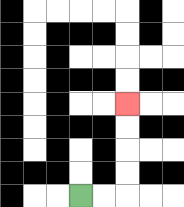{'start': '[3, 8]', 'end': '[5, 4]', 'path_directions': 'R,R,U,U,U,U', 'path_coordinates': '[[3, 8], [4, 8], [5, 8], [5, 7], [5, 6], [5, 5], [5, 4]]'}